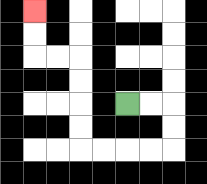{'start': '[5, 4]', 'end': '[1, 0]', 'path_directions': 'R,R,D,D,L,L,L,L,U,U,U,U,L,L,U,U', 'path_coordinates': '[[5, 4], [6, 4], [7, 4], [7, 5], [7, 6], [6, 6], [5, 6], [4, 6], [3, 6], [3, 5], [3, 4], [3, 3], [3, 2], [2, 2], [1, 2], [1, 1], [1, 0]]'}